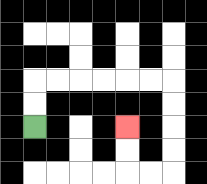{'start': '[1, 5]', 'end': '[5, 5]', 'path_directions': 'U,U,R,R,R,R,R,R,D,D,D,D,L,L,U,U', 'path_coordinates': '[[1, 5], [1, 4], [1, 3], [2, 3], [3, 3], [4, 3], [5, 3], [6, 3], [7, 3], [7, 4], [7, 5], [7, 6], [7, 7], [6, 7], [5, 7], [5, 6], [5, 5]]'}